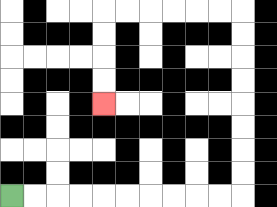{'start': '[0, 8]', 'end': '[4, 4]', 'path_directions': 'R,R,R,R,R,R,R,R,R,R,U,U,U,U,U,U,U,U,L,L,L,L,L,L,D,D,D,D', 'path_coordinates': '[[0, 8], [1, 8], [2, 8], [3, 8], [4, 8], [5, 8], [6, 8], [7, 8], [8, 8], [9, 8], [10, 8], [10, 7], [10, 6], [10, 5], [10, 4], [10, 3], [10, 2], [10, 1], [10, 0], [9, 0], [8, 0], [7, 0], [6, 0], [5, 0], [4, 0], [4, 1], [4, 2], [4, 3], [4, 4]]'}